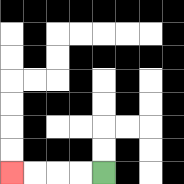{'start': '[4, 7]', 'end': '[0, 7]', 'path_directions': 'L,L,L,L', 'path_coordinates': '[[4, 7], [3, 7], [2, 7], [1, 7], [0, 7]]'}